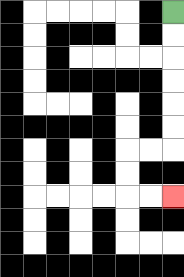{'start': '[7, 0]', 'end': '[7, 8]', 'path_directions': 'D,D,D,D,D,D,L,L,D,D,R,R', 'path_coordinates': '[[7, 0], [7, 1], [7, 2], [7, 3], [7, 4], [7, 5], [7, 6], [6, 6], [5, 6], [5, 7], [5, 8], [6, 8], [7, 8]]'}